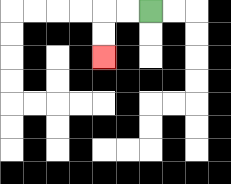{'start': '[6, 0]', 'end': '[4, 2]', 'path_directions': 'L,L,D,D', 'path_coordinates': '[[6, 0], [5, 0], [4, 0], [4, 1], [4, 2]]'}